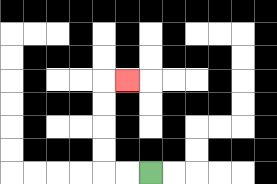{'start': '[6, 7]', 'end': '[5, 3]', 'path_directions': 'L,L,U,U,U,U,R', 'path_coordinates': '[[6, 7], [5, 7], [4, 7], [4, 6], [4, 5], [4, 4], [4, 3], [5, 3]]'}